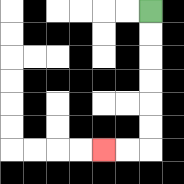{'start': '[6, 0]', 'end': '[4, 6]', 'path_directions': 'D,D,D,D,D,D,L,L', 'path_coordinates': '[[6, 0], [6, 1], [6, 2], [6, 3], [6, 4], [6, 5], [6, 6], [5, 6], [4, 6]]'}